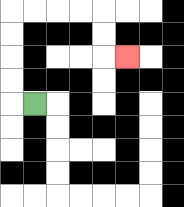{'start': '[1, 4]', 'end': '[5, 2]', 'path_directions': 'L,U,U,U,U,R,R,R,R,D,D,R', 'path_coordinates': '[[1, 4], [0, 4], [0, 3], [0, 2], [0, 1], [0, 0], [1, 0], [2, 0], [3, 0], [4, 0], [4, 1], [4, 2], [5, 2]]'}